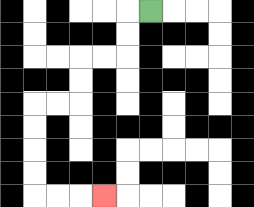{'start': '[6, 0]', 'end': '[4, 8]', 'path_directions': 'L,D,D,L,L,D,D,L,L,D,D,D,D,R,R,R', 'path_coordinates': '[[6, 0], [5, 0], [5, 1], [5, 2], [4, 2], [3, 2], [3, 3], [3, 4], [2, 4], [1, 4], [1, 5], [1, 6], [1, 7], [1, 8], [2, 8], [3, 8], [4, 8]]'}